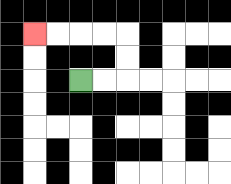{'start': '[3, 3]', 'end': '[1, 1]', 'path_directions': 'R,R,U,U,L,L,L,L', 'path_coordinates': '[[3, 3], [4, 3], [5, 3], [5, 2], [5, 1], [4, 1], [3, 1], [2, 1], [1, 1]]'}